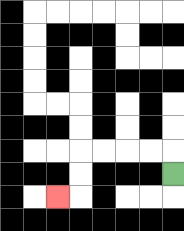{'start': '[7, 7]', 'end': '[2, 8]', 'path_directions': 'U,L,L,L,L,D,D,L', 'path_coordinates': '[[7, 7], [7, 6], [6, 6], [5, 6], [4, 6], [3, 6], [3, 7], [3, 8], [2, 8]]'}